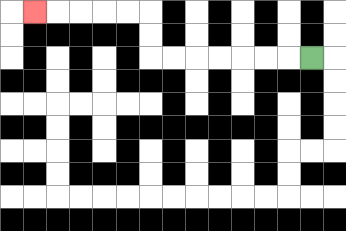{'start': '[13, 2]', 'end': '[1, 0]', 'path_directions': 'L,L,L,L,L,L,L,U,U,L,L,L,L,L', 'path_coordinates': '[[13, 2], [12, 2], [11, 2], [10, 2], [9, 2], [8, 2], [7, 2], [6, 2], [6, 1], [6, 0], [5, 0], [4, 0], [3, 0], [2, 0], [1, 0]]'}